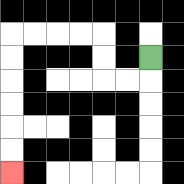{'start': '[6, 2]', 'end': '[0, 7]', 'path_directions': 'D,L,L,U,U,L,L,L,L,D,D,D,D,D,D', 'path_coordinates': '[[6, 2], [6, 3], [5, 3], [4, 3], [4, 2], [4, 1], [3, 1], [2, 1], [1, 1], [0, 1], [0, 2], [0, 3], [0, 4], [0, 5], [0, 6], [0, 7]]'}